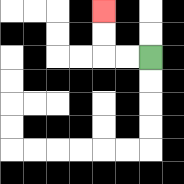{'start': '[6, 2]', 'end': '[4, 0]', 'path_directions': 'L,L,U,U', 'path_coordinates': '[[6, 2], [5, 2], [4, 2], [4, 1], [4, 0]]'}